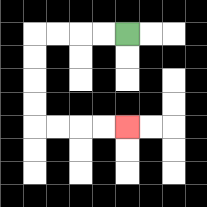{'start': '[5, 1]', 'end': '[5, 5]', 'path_directions': 'L,L,L,L,D,D,D,D,R,R,R,R', 'path_coordinates': '[[5, 1], [4, 1], [3, 1], [2, 1], [1, 1], [1, 2], [1, 3], [1, 4], [1, 5], [2, 5], [3, 5], [4, 5], [5, 5]]'}